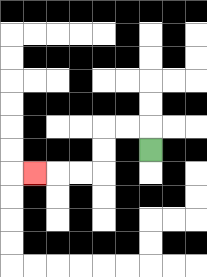{'start': '[6, 6]', 'end': '[1, 7]', 'path_directions': 'U,L,L,D,D,L,L,L', 'path_coordinates': '[[6, 6], [6, 5], [5, 5], [4, 5], [4, 6], [4, 7], [3, 7], [2, 7], [1, 7]]'}